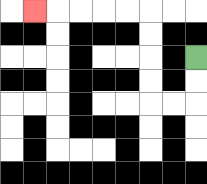{'start': '[8, 2]', 'end': '[1, 0]', 'path_directions': 'D,D,L,L,U,U,U,U,L,L,L,L,L', 'path_coordinates': '[[8, 2], [8, 3], [8, 4], [7, 4], [6, 4], [6, 3], [6, 2], [6, 1], [6, 0], [5, 0], [4, 0], [3, 0], [2, 0], [1, 0]]'}